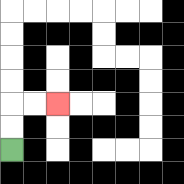{'start': '[0, 6]', 'end': '[2, 4]', 'path_directions': 'U,U,R,R', 'path_coordinates': '[[0, 6], [0, 5], [0, 4], [1, 4], [2, 4]]'}